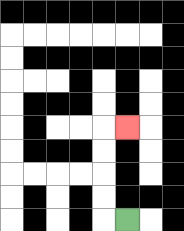{'start': '[5, 9]', 'end': '[5, 5]', 'path_directions': 'L,U,U,U,U,R', 'path_coordinates': '[[5, 9], [4, 9], [4, 8], [4, 7], [4, 6], [4, 5], [5, 5]]'}